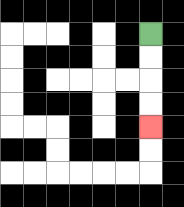{'start': '[6, 1]', 'end': '[6, 5]', 'path_directions': 'D,D,D,D', 'path_coordinates': '[[6, 1], [6, 2], [6, 3], [6, 4], [6, 5]]'}